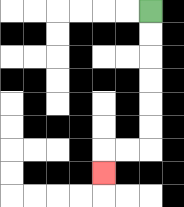{'start': '[6, 0]', 'end': '[4, 7]', 'path_directions': 'D,D,D,D,D,D,L,L,D', 'path_coordinates': '[[6, 0], [6, 1], [6, 2], [6, 3], [6, 4], [6, 5], [6, 6], [5, 6], [4, 6], [4, 7]]'}